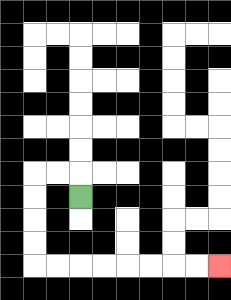{'start': '[3, 8]', 'end': '[9, 11]', 'path_directions': 'U,L,L,D,D,D,D,R,R,R,R,R,R,R,R', 'path_coordinates': '[[3, 8], [3, 7], [2, 7], [1, 7], [1, 8], [1, 9], [1, 10], [1, 11], [2, 11], [3, 11], [4, 11], [5, 11], [6, 11], [7, 11], [8, 11], [9, 11]]'}